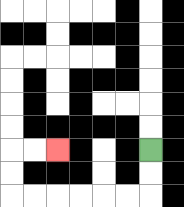{'start': '[6, 6]', 'end': '[2, 6]', 'path_directions': 'D,D,L,L,L,L,L,L,U,U,R,R', 'path_coordinates': '[[6, 6], [6, 7], [6, 8], [5, 8], [4, 8], [3, 8], [2, 8], [1, 8], [0, 8], [0, 7], [0, 6], [1, 6], [2, 6]]'}